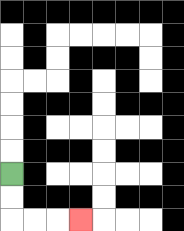{'start': '[0, 7]', 'end': '[3, 9]', 'path_directions': 'D,D,R,R,R', 'path_coordinates': '[[0, 7], [0, 8], [0, 9], [1, 9], [2, 9], [3, 9]]'}